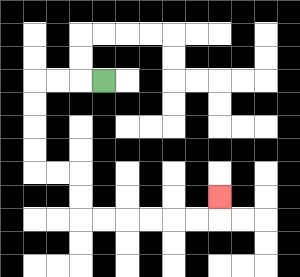{'start': '[4, 3]', 'end': '[9, 8]', 'path_directions': 'L,L,L,D,D,D,D,R,R,D,D,R,R,R,R,R,R,U', 'path_coordinates': '[[4, 3], [3, 3], [2, 3], [1, 3], [1, 4], [1, 5], [1, 6], [1, 7], [2, 7], [3, 7], [3, 8], [3, 9], [4, 9], [5, 9], [6, 9], [7, 9], [8, 9], [9, 9], [9, 8]]'}